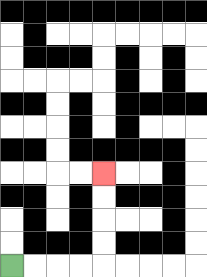{'start': '[0, 11]', 'end': '[4, 7]', 'path_directions': 'R,R,R,R,U,U,U,U', 'path_coordinates': '[[0, 11], [1, 11], [2, 11], [3, 11], [4, 11], [4, 10], [4, 9], [4, 8], [4, 7]]'}